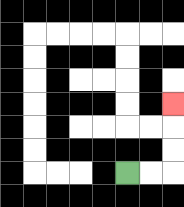{'start': '[5, 7]', 'end': '[7, 4]', 'path_directions': 'R,R,U,U,U', 'path_coordinates': '[[5, 7], [6, 7], [7, 7], [7, 6], [7, 5], [7, 4]]'}